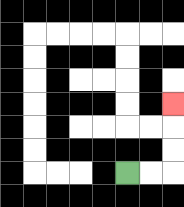{'start': '[5, 7]', 'end': '[7, 4]', 'path_directions': 'R,R,U,U,U', 'path_coordinates': '[[5, 7], [6, 7], [7, 7], [7, 6], [7, 5], [7, 4]]'}